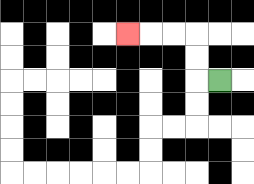{'start': '[9, 3]', 'end': '[5, 1]', 'path_directions': 'L,U,U,L,L,L', 'path_coordinates': '[[9, 3], [8, 3], [8, 2], [8, 1], [7, 1], [6, 1], [5, 1]]'}